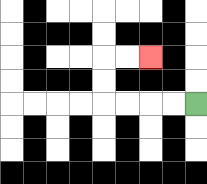{'start': '[8, 4]', 'end': '[6, 2]', 'path_directions': 'L,L,L,L,U,U,R,R', 'path_coordinates': '[[8, 4], [7, 4], [6, 4], [5, 4], [4, 4], [4, 3], [4, 2], [5, 2], [6, 2]]'}